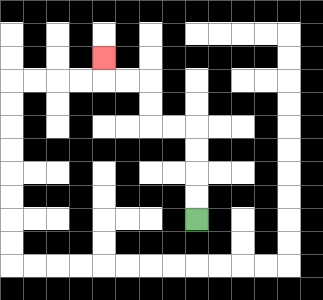{'start': '[8, 9]', 'end': '[4, 2]', 'path_directions': 'U,U,U,U,L,L,U,U,L,L,U', 'path_coordinates': '[[8, 9], [8, 8], [8, 7], [8, 6], [8, 5], [7, 5], [6, 5], [6, 4], [6, 3], [5, 3], [4, 3], [4, 2]]'}